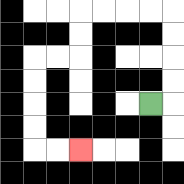{'start': '[6, 4]', 'end': '[3, 6]', 'path_directions': 'R,U,U,U,U,L,L,L,L,D,D,L,L,D,D,D,D,R,R', 'path_coordinates': '[[6, 4], [7, 4], [7, 3], [7, 2], [7, 1], [7, 0], [6, 0], [5, 0], [4, 0], [3, 0], [3, 1], [3, 2], [2, 2], [1, 2], [1, 3], [1, 4], [1, 5], [1, 6], [2, 6], [3, 6]]'}